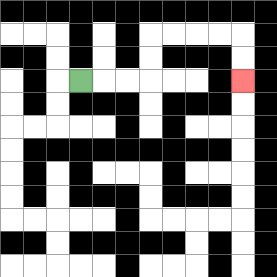{'start': '[3, 3]', 'end': '[10, 3]', 'path_directions': 'R,R,R,U,U,R,R,R,R,D,D', 'path_coordinates': '[[3, 3], [4, 3], [5, 3], [6, 3], [6, 2], [6, 1], [7, 1], [8, 1], [9, 1], [10, 1], [10, 2], [10, 3]]'}